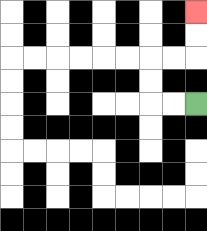{'start': '[8, 4]', 'end': '[8, 0]', 'path_directions': 'L,L,U,U,R,R,U,U', 'path_coordinates': '[[8, 4], [7, 4], [6, 4], [6, 3], [6, 2], [7, 2], [8, 2], [8, 1], [8, 0]]'}